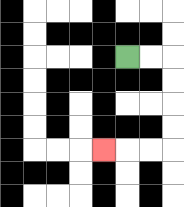{'start': '[5, 2]', 'end': '[4, 6]', 'path_directions': 'R,R,D,D,D,D,L,L,L', 'path_coordinates': '[[5, 2], [6, 2], [7, 2], [7, 3], [7, 4], [7, 5], [7, 6], [6, 6], [5, 6], [4, 6]]'}